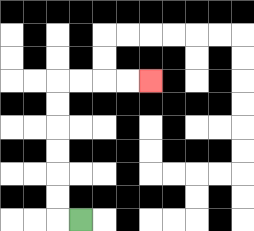{'start': '[3, 9]', 'end': '[6, 3]', 'path_directions': 'L,U,U,U,U,U,U,R,R,R,R', 'path_coordinates': '[[3, 9], [2, 9], [2, 8], [2, 7], [2, 6], [2, 5], [2, 4], [2, 3], [3, 3], [4, 3], [5, 3], [6, 3]]'}